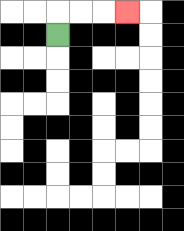{'start': '[2, 1]', 'end': '[5, 0]', 'path_directions': 'U,R,R,R', 'path_coordinates': '[[2, 1], [2, 0], [3, 0], [4, 0], [5, 0]]'}